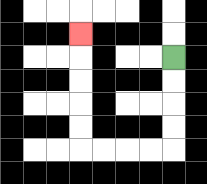{'start': '[7, 2]', 'end': '[3, 1]', 'path_directions': 'D,D,D,D,L,L,L,L,U,U,U,U,U', 'path_coordinates': '[[7, 2], [7, 3], [7, 4], [7, 5], [7, 6], [6, 6], [5, 6], [4, 6], [3, 6], [3, 5], [3, 4], [3, 3], [3, 2], [3, 1]]'}